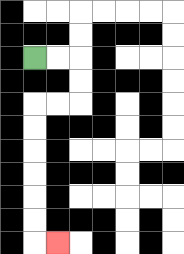{'start': '[1, 2]', 'end': '[2, 10]', 'path_directions': 'R,R,D,D,L,L,D,D,D,D,D,D,R', 'path_coordinates': '[[1, 2], [2, 2], [3, 2], [3, 3], [3, 4], [2, 4], [1, 4], [1, 5], [1, 6], [1, 7], [1, 8], [1, 9], [1, 10], [2, 10]]'}